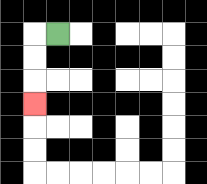{'start': '[2, 1]', 'end': '[1, 4]', 'path_directions': 'L,D,D,D', 'path_coordinates': '[[2, 1], [1, 1], [1, 2], [1, 3], [1, 4]]'}